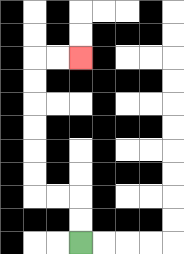{'start': '[3, 10]', 'end': '[3, 2]', 'path_directions': 'U,U,L,L,U,U,U,U,U,U,R,R', 'path_coordinates': '[[3, 10], [3, 9], [3, 8], [2, 8], [1, 8], [1, 7], [1, 6], [1, 5], [1, 4], [1, 3], [1, 2], [2, 2], [3, 2]]'}